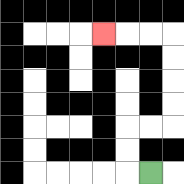{'start': '[6, 7]', 'end': '[4, 1]', 'path_directions': 'L,U,U,R,R,U,U,U,U,L,L,L', 'path_coordinates': '[[6, 7], [5, 7], [5, 6], [5, 5], [6, 5], [7, 5], [7, 4], [7, 3], [7, 2], [7, 1], [6, 1], [5, 1], [4, 1]]'}